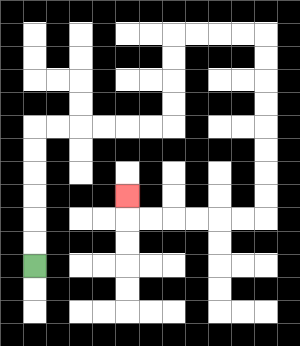{'start': '[1, 11]', 'end': '[5, 8]', 'path_directions': 'U,U,U,U,U,U,R,R,R,R,R,R,U,U,U,U,R,R,R,R,D,D,D,D,D,D,D,D,L,L,L,L,L,L,U', 'path_coordinates': '[[1, 11], [1, 10], [1, 9], [1, 8], [1, 7], [1, 6], [1, 5], [2, 5], [3, 5], [4, 5], [5, 5], [6, 5], [7, 5], [7, 4], [7, 3], [7, 2], [7, 1], [8, 1], [9, 1], [10, 1], [11, 1], [11, 2], [11, 3], [11, 4], [11, 5], [11, 6], [11, 7], [11, 8], [11, 9], [10, 9], [9, 9], [8, 9], [7, 9], [6, 9], [5, 9], [5, 8]]'}